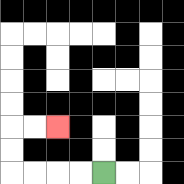{'start': '[4, 7]', 'end': '[2, 5]', 'path_directions': 'L,L,L,L,U,U,R,R', 'path_coordinates': '[[4, 7], [3, 7], [2, 7], [1, 7], [0, 7], [0, 6], [0, 5], [1, 5], [2, 5]]'}